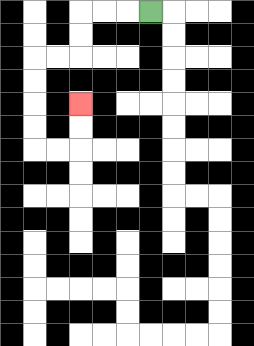{'start': '[6, 0]', 'end': '[3, 4]', 'path_directions': 'L,L,L,D,D,L,L,D,D,D,D,R,R,U,U', 'path_coordinates': '[[6, 0], [5, 0], [4, 0], [3, 0], [3, 1], [3, 2], [2, 2], [1, 2], [1, 3], [1, 4], [1, 5], [1, 6], [2, 6], [3, 6], [3, 5], [3, 4]]'}